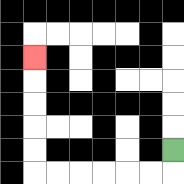{'start': '[7, 6]', 'end': '[1, 2]', 'path_directions': 'D,L,L,L,L,L,L,U,U,U,U,U', 'path_coordinates': '[[7, 6], [7, 7], [6, 7], [5, 7], [4, 7], [3, 7], [2, 7], [1, 7], [1, 6], [1, 5], [1, 4], [1, 3], [1, 2]]'}